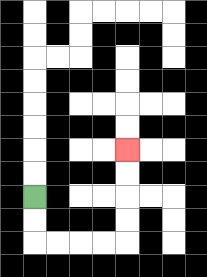{'start': '[1, 8]', 'end': '[5, 6]', 'path_directions': 'D,D,R,R,R,R,U,U,U,U', 'path_coordinates': '[[1, 8], [1, 9], [1, 10], [2, 10], [3, 10], [4, 10], [5, 10], [5, 9], [5, 8], [5, 7], [5, 6]]'}